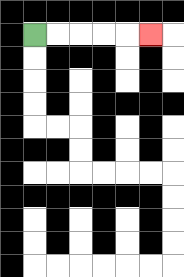{'start': '[1, 1]', 'end': '[6, 1]', 'path_directions': 'R,R,R,R,R', 'path_coordinates': '[[1, 1], [2, 1], [3, 1], [4, 1], [5, 1], [6, 1]]'}